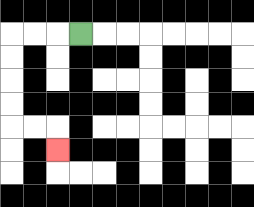{'start': '[3, 1]', 'end': '[2, 6]', 'path_directions': 'L,L,L,D,D,D,D,R,R,D', 'path_coordinates': '[[3, 1], [2, 1], [1, 1], [0, 1], [0, 2], [0, 3], [0, 4], [0, 5], [1, 5], [2, 5], [2, 6]]'}